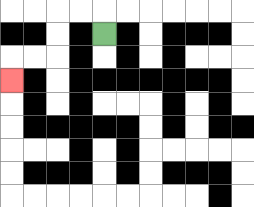{'start': '[4, 1]', 'end': '[0, 3]', 'path_directions': 'U,L,L,D,D,L,L,D', 'path_coordinates': '[[4, 1], [4, 0], [3, 0], [2, 0], [2, 1], [2, 2], [1, 2], [0, 2], [0, 3]]'}